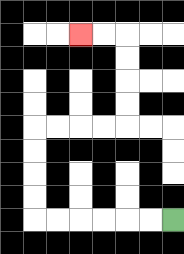{'start': '[7, 9]', 'end': '[3, 1]', 'path_directions': 'L,L,L,L,L,L,U,U,U,U,R,R,R,R,U,U,U,U,L,L', 'path_coordinates': '[[7, 9], [6, 9], [5, 9], [4, 9], [3, 9], [2, 9], [1, 9], [1, 8], [1, 7], [1, 6], [1, 5], [2, 5], [3, 5], [4, 5], [5, 5], [5, 4], [5, 3], [5, 2], [5, 1], [4, 1], [3, 1]]'}